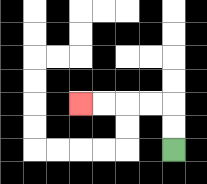{'start': '[7, 6]', 'end': '[3, 4]', 'path_directions': 'U,U,L,L,L,L', 'path_coordinates': '[[7, 6], [7, 5], [7, 4], [6, 4], [5, 4], [4, 4], [3, 4]]'}